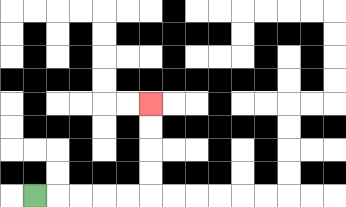{'start': '[1, 8]', 'end': '[6, 4]', 'path_directions': 'R,R,R,R,R,U,U,U,U', 'path_coordinates': '[[1, 8], [2, 8], [3, 8], [4, 8], [5, 8], [6, 8], [6, 7], [6, 6], [6, 5], [6, 4]]'}